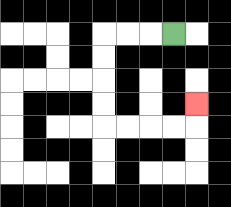{'start': '[7, 1]', 'end': '[8, 4]', 'path_directions': 'L,L,L,D,D,D,D,R,R,R,R,U', 'path_coordinates': '[[7, 1], [6, 1], [5, 1], [4, 1], [4, 2], [4, 3], [4, 4], [4, 5], [5, 5], [6, 5], [7, 5], [8, 5], [8, 4]]'}